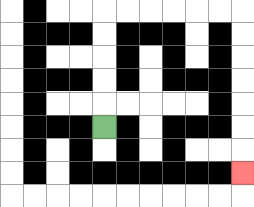{'start': '[4, 5]', 'end': '[10, 7]', 'path_directions': 'U,U,U,U,U,R,R,R,R,R,R,D,D,D,D,D,D,D', 'path_coordinates': '[[4, 5], [4, 4], [4, 3], [4, 2], [4, 1], [4, 0], [5, 0], [6, 0], [7, 0], [8, 0], [9, 0], [10, 0], [10, 1], [10, 2], [10, 3], [10, 4], [10, 5], [10, 6], [10, 7]]'}